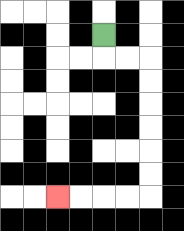{'start': '[4, 1]', 'end': '[2, 8]', 'path_directions': 'D,R,R,D,D,D,D,D,D,L,L,L,L', 'path_coordinates': '[[4, 1], [4, 2], [5, 2], [6, 2], [6, 3], [6, 4], [6, 5], [6, 6], [6, 7], [6, 8], [5, 8], [4, 8], [3, 8], [2, 8]]'}